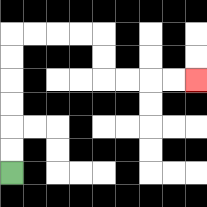{'start': '[0, 7]', 'end': '[8, 3]', 'path_directions': 'U,U,U,U,U,U,R,R,R,R,D,D,R,R,R,R', 'path_coordinates': '[[0, 7], [0, 6], [0, 5], [0, 4], [0, 3], [0, 2], [0, 1], [1, 1], [2, 1], [3, 1], [4, 1], [4, 2], [4, 3], [5, 3], [6, 3], [7, 3], [8, 3]]'}